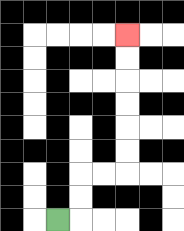{'start': '[2, 9]', 'end': '[5, 1]', 'path_directions': 'R,U,U,R,R,U,U,U,U,U,U', 'path_coordinates': '[[2, 9], [3, 9], [3, 8], [3, 7], [4, 7], [5, 7], [5, 6], [5, 5], [5, 4], [5, 3], [5, 2], [5, 1]]'}